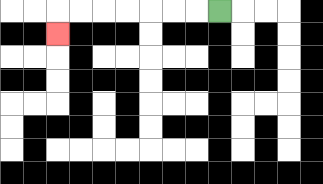{'start': '[9, 0]', 'end': '[2, 1]', 'path_directions': 'L,L,L,L,L,L,L,D', 'path_coordinates': '[[9, 0], [8, 0], [7, 0], [6, 0], [5, 0], [4, 0], [3, 0], [2, 0], [2, 1]]'}